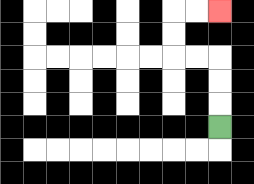{'start': '[9, 5]', 'end': '[9, 0]', 'path_directions': 'U,U,U,L,L,U,U,R,R', 'path_coordinates': '[[9, 5], [9, 4], [9, 3], [9, 2], [8, 2], [7, 2], [7, 1], [7, 0], [8, 0], [9, 0]]'}